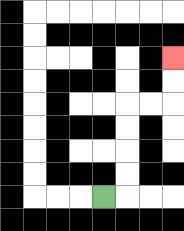{'start': '[4, 8]', 'end': '[7, 2]', 'path_directions': 'R,U,U,U,U,R,R,U,U', 'path_coordinates': '[[4, 8], [5, 8], [5, 7], [5, 6], [5, 5], [5, 4], [6, 4], [7, 4], [7, 3], [7, 2]]'}